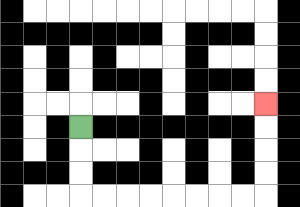{'start': '[3, 5]', 'end': '[11, 4]', 'path_directions': 'D,D,D,R,R,R,R,R,R,R,R,U,U,U,U', 'path_coordinates': '[[3, 5], [3, 6], [3, 7], [3, 8], [4, 8], [5, 8], [6, 8], [7, 8], [8, 8], [9, 8], [10, 8], [11, 8], [11, 7], [11, 6], [11, 5], [11, 4]]'}